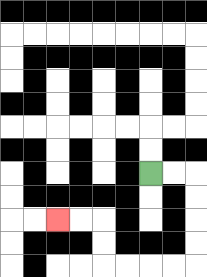{'start': '[6, 7]', 'end': '[2, 9]', 'path_directions': 'R,R,D,D,D,D,L,L,L,L,U,U,L,L', 'path_coordinates': '[[6, 7], [7, 7], [8, 7], [8, 8], [8, 9], [8, 10], [8, 11], [7, 11], [6, 11], [5, 11], [4, 11], [4, 10], [4, 9], [3, 9], [2, 9]]'}